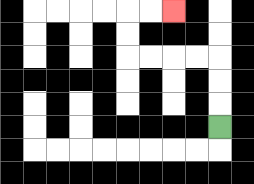{'start': '[9, 5]', 'end': '[7, 0]', 'path_directions': 'U,U,U,L,L,L,L,U,U,R,R', 'path_coordinates': '[[9, 5], [9, 4], [9, 3], [9, 2], [8, 2], [7, 2], [6, 2], [5, 2], [5, 1], [5, 0], [6, 0], [7, 0]]'}